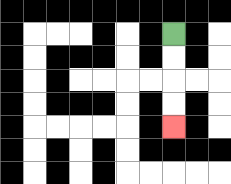{'start': '[7, 1]', 'end': '[7, 5]', 'path_directions': 'D,D,D,D', 'path_coordinates': '[[7, 1], [7, 2], [7, 3], [7, 4], [7, 5]]'}